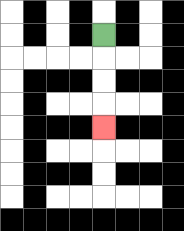{'start': '[4, 1]', 'end': '[4, 5]', 'path_directions': 'D,D,D,D', 'path_coordinates': '[[4, 1], [4, 2], [4, 3], [4, 4], [4, 5]]'}